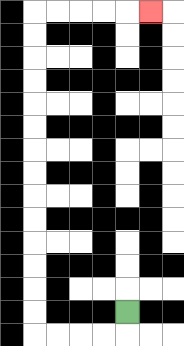{'start': '[5, 13]', 'end': '[6, 0]', 'path_directions': 'D,L,L,L,L,U,U,U,U,U,U,U,U,U,U,U,U,U,U,R,R,R,R,R', 'path_coordinates': '[[5, 13], [5, 14], [4, 14], [3, 14], [2, 14], [1, 14], [1, 13], [1, 12], [1, 11], [1, 10], [1, 9], [1, 8], [1, 7], [1, 6], [1, 5], [1, 4], [1, 3], [1, 2], [1, 1], [1, 0], [2, 0], [3, 0], [4, 0], [5, 0], [6, 0]]'}